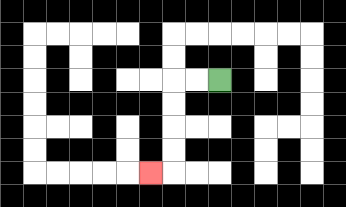{'start': '[9, 3]', 'end': '[6, 7]', 'path_directions': 'L,L,D,D,D,D,L', 'path_coordinates': '[[9, 3], [8, 3], [7, 3], [7, 4], [7, 5], [7, 6], [7, 7], [6, 7]]'}